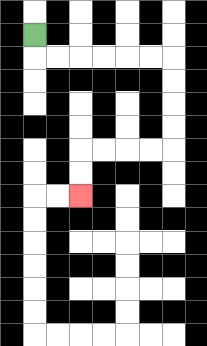{'start': '[1, 1]', 'end': '[3, 8]', 'path_directions': 'D,R,R,R,R,R,R,D,D,D,D,L,L,L,L,D,D', 'path_coordinates': '[[1, 1], [1, 2], [2, 2], [3, 2], [4, 2], [5, 2], [6, 2], [7, 2], [7, 3], [7, 4], [7, 5], [7, 6], [6, 6], [5, 6], [4, 6], [3, 6], [3, 7], [3, 8]]'}